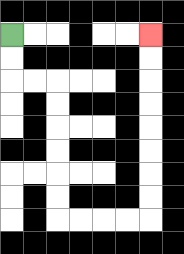{'start': '[0, 1]', 'end': '[6, 1]', 'path_directions': 'D,D,R,R,D,D,D,D,D,D,R,R,R,R,U,U,U,U,U,U,U,U', 'path_coordinates': '[[0, 1], [0, 2], [0, 3], [1, 3], [2, 3], [2, 4], [2, 5], [2, 6], [2, 7], [2, 8], [2, 9], [3, 9], [4, 9], [5, 9], [6, 9], [6, 8], [6, 7], [6, 6], [6, 5], [6, 4], [6, 3], [6, 2], [6, 1]]'}